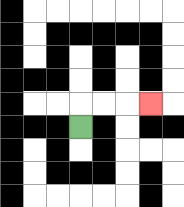{'start': '[3, 5]', 'end': '[6, 4]', 'path_directions': 'U,R,R,R', 'path_coordinates': '[[3, 5], [3, 4], [4, 4], [5, 4], [6, 4]]'}